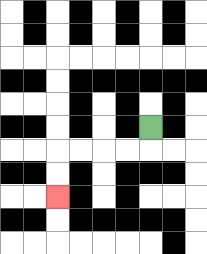{'start': '[6, 5]', 'end': '[2, 8]', 'path_directions': 'D,L,L,L,L,D,D', 'path_coordinates': '[[6, 5], [6, 6], [5, 6], [4, 6], [3, 6], [2, 6], [2, 7], [2, 8]]'}